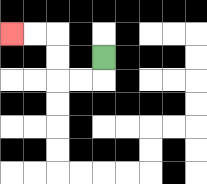{'start': '[4, 2]', 'end': '[0, 1]', 'path_directions': 'D,L,L,U,U,L,L', 'path_coordinates': '[[4, 2], [4, 3], [3, 3], [2, 3], [2, 2], [2, 1], [1, 1], [0, 1]]'}